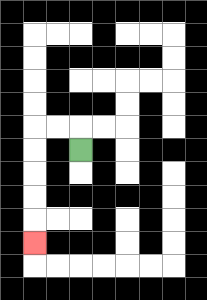{'start': '[3, 6]', 'end': '[1, 10]', 'path_directions': 'U,L,L,D,D,D,D,D', 'path_coordinates': '[[3, 6], [3, 5], [2, 5], [1, 5], [1, 6], [1, 7], [1, 8], [1, 9], [1, 10]]'}